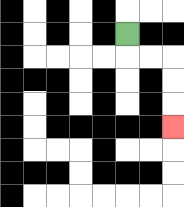{'start': '[5, 1]', 'end': '[7, 5]', 'path_directions': 'D,R,R,D,D,D', 'path_coordinates': '[[5, 1], [5, 2], [6, 2], [7, 2], [7, 3], [7, 4], [7, 5]]'}